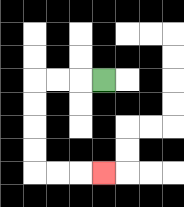{'start': '[4, 3]', 'end': '[4, 7]', 'path_directions': 'L,L,L,D,D,D,D,R,R,R', 'path_coordinates': '[[4, 3], [3, 3], [2, 3], [1, 3], [1, 4], [1, 5], [1, 6], [1, 7], [2, 7], [3, 7], [4, 7]]'}